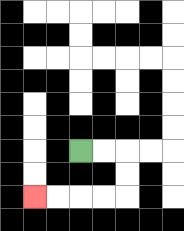{'start': '[3, 6]', 'end': '[1, 8]', 'path_directions': 'R,R,D,D,L,L,L,L', 'path_coordinates': '[[3, 6], [4, 6], [5, 6], [5, 7], [5, 8], [4, 8], [3, 8], [2, 8], [1, 8]]'}